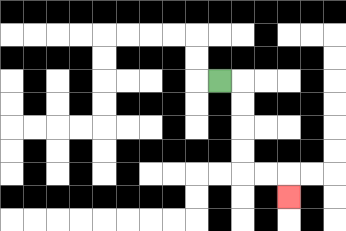{'start': '[9, 3]', 'end': '[12, 8]', 'path_directions': 'R,D,D,D,D,R,R,D', 'path_coordinates': '[[9, 3], [10, 3], [10, 4], [10, 5], [10, 6], [10, 7], [11, 7], [12, 7], [12, 8]]'}